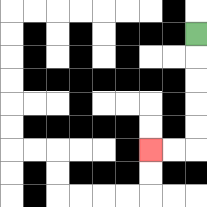{'start': '[8, 1]', 'end': '[6, 6]', 'path_directions': 'D,D,D,D,D,L,L', 'path_coordinates': '[[8, 1], [8, 2], [8, 3], [8, 4], [8, 5], [8, 6], [7, 6], [6, 6]]'}